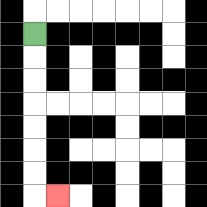{'start': '[1, 1]', 'end': '[2, 8]', 'path_directions': 'D,D,D,D,D,D,D,R', 'path_coordinates': '[[1, 1], [1, 2], [1, 3], [1, 4], [1, 5], [1, 6], [1, 7], [1, 8], [2, 8]]'}